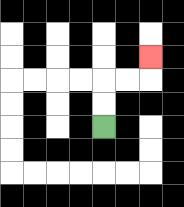{'start': '[4, 5]', 'end': '[6, 2]', 'path_directions': 'U,U,R,R,U', 'path_coordinates': '[[4, 5], [4, 4], [4, 3], [5, 3], [6, 3], [6, 2]]'}